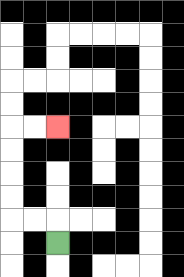{'start': '[2, 10]', 'end': '[2, 5]', 'path_directions': 'U,L,L,U,U,U,U,R,R', 'path_coordinates': '[[2, 10], [2, 9], [1, 9], [0, 9], [0, 8], [0, 7], [0, 6], [0, 5], [1, 5], [2, 5]]'}